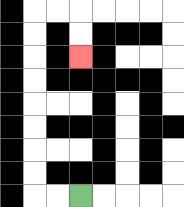{'start': '[3, 8]', 'end': '[3, 2]', 'path_directions': 'L,L,U,U,U,U,U,U,U,U,R,R,D,D', 'path_coordinates': '[[3, 8], [2, 8], [1, 8], [1, 7], [1, 6], [1, 5], [1, 4], [1, 3], [1, 2], [1, 1], [1, 0], [2, 0], [3, 0], [3, 1], [3, 2]]'}